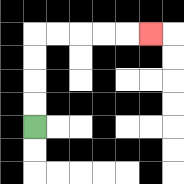{'start': '[1, 5]', 'end': '[6, 1]', 'path_directions': 'U,U,U,U,R,R,R,R,R', 'path_coordinates': '[[1, 5], [1, 4], [1, 3], [1, 2], [1, 1], [2, 1], [3, 1], [4, 1], [5, 1], [6, 1]]'}